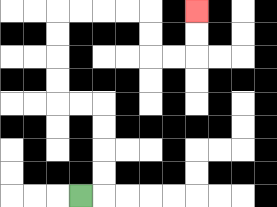{'start': '[3, 8]', 'end': '[8, 0]', 'path_directions': 'R,U,U,U,U,L,L,U,U,U,U,R,R,R,R,D,D,R,R,U,U', 'path_coordinates': '[[3, 8], [4, 8], [4, 7], [4, 6], [4, 5], [4, 4], [3, 4], [2, 4], [2, 3], [2, 2], [2, 1], [2, 0], [3, 0], [4, 0], [5, 0], [6, 0], [6, 1], [6, 2], [7, 2], [8, 2], [8, 1], [8, 0]]'}